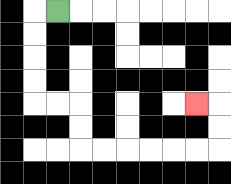{'start': '[2, 0]', 'end': '[8, 4]', 'path_directions': 'L,D,D,D,D,R,R,D,D,R,R,R,R,R,R,U,U,L', 'path_coordinates': '[[2, 0], [1, 0], [1, 1], [1, 2], [1, 3], [1, 4], [2, 4], [3, 4], [3, 5], [3, 6], [4, 6], [5, 6], [6, 6], [7, 6], [8, 6], [9, 6], [9, 5], [9, 4], [8, 4]]'}